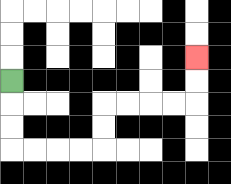{'start': '[0, 3]', 'end': '[8, 2]', 'path_directions': 'D,D,D,R,R,R,R,U,U,R,R,R,R,U,U', 'path_coordinates': '[[0, 3], [0, 4], [0, 5], [0, 6], [1, 6], [2, 6], [3, 6], [4, 6], [4, 5], [4, 4], [5, 4], [6, 4], [7, 4], [8, 4], [8, 3], [8, 2]]'}